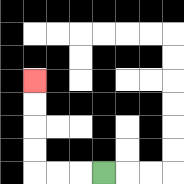{'start': '[4, 7]', 'end': '[1, 3]', 'path_directions': 'L,L,L,U,U,U,U', 'path_coordinates': '[[4, 7], [3, 7], [2, 7], [1, 7], [1, 6], [1, 5], [1, 4], [1, 3]]'}